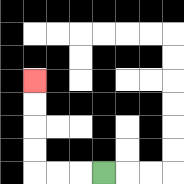{'start': '[4, 7]', 'end': '[1, 3]', 'path_directions': 'L,L,L,U,U,U,U', 'path_coordinates': '[[4, 7], [3, 7], [2, 7], [1, 7], [1, 6], [1, 5], [1, 4], [1, 3]]'}